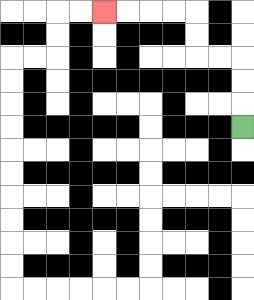{'start': '[10, 5]', 'end': '[4, 0]', 'path_directions': 'U,U,U,L,L,U,U,L,L,L,L', 'path_coordinates': '[[10, 5], [10, 4], [10, 3], [10, 2], [9, 2], [8, 2], [8, 1], [8, 0], [7, 0], [6, 0], [5, 0], [4, 0]]'}